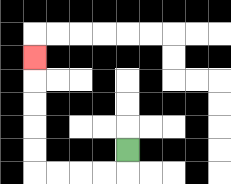{'start': '[5, 6]', 'end': '[1, 2]', 'path_directions': 'D,L,L,L,L,U,U,U,U,U', 'path_coordinates': '[[5, 6], [5, 7], [4, 7], [3, 7], [2, 7], [1, 7], [1, 6], [1, 5], [1, 4], [1, 3], [1, 2]]'}